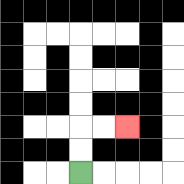{'start': '[3, 7]', 'end': '[5, 5]', 'path_directions': 'U,U,R,R', 'path_coordinates': '[[3, 7], [3, 6], [3, 5], [4, 5], [5, 5]]'}